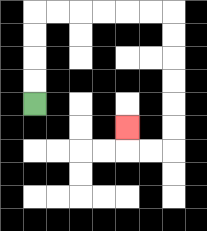{'start': '[1, 4]', 'end': '[5, 5]', 'path_directions': 'U,U,U,U,R,R,R,R,R,R,D,D,D,D,D,D,L,L,U', 'path_coordinates': '[[1, 4], [1, 3], [1, 2], [1, 1], [1, 0], [2, 0], [3, 0], [4, 0], [5, 0], [6, 0], [7, 0], [7, 1], [7, 2], [7, 3], [7, 4], [7, 5], [7, 6], [6, 6], [5, 6], [5, 5]]'}